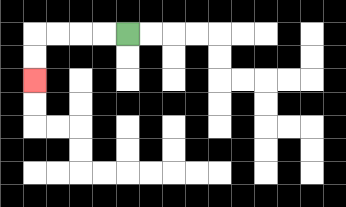{'start': '[5, 1]', 'end': '[1, 3]', 'path_directions': 'L,L,L,L,D,D', 'path_coordinates': '[[5, 1], [4, 1], [3, 1], [2, 1], [1, 1], [1, 2], [1, 3]]'}